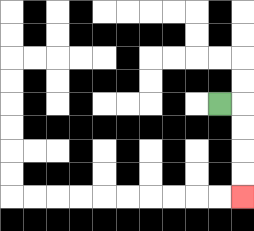{'start': '[9, 4]', 'end': '[10, 8]', 'path_directions': 'R,D,D,D,D', 'path_coordinates': '[[9, 4], [10, 4], [10, 5], [10, 6], [10, 7], [10, 8]]'}